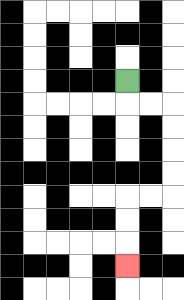{'start': '[5, 3]', 'end': '[5, 11]', 'path_directions': 'D,R,R,D,D,D,D,L,L,D,D,D', 'path_coordinates': '[[5, 3], [5, 4], [6, 4], [7, 4], [7, 5], [7, 6], [7, 7], [7, 8], [6, 8], [5, 8], [5, 9], [5, 10], [5, 11]]'}